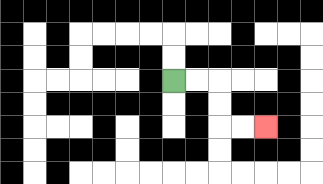{'start': '[7, 3]', 'end': '[11, 5]', 'path_directions': 'R,R,D,D,R,R', 'path_coordinates': '[[7, 3], [8, 3], [9, 3], [9, 4], [9, 5], [10, 5], [11, 5]]'}